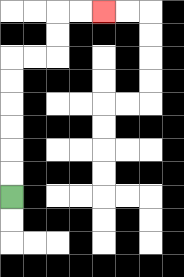{'start': '[0, 8]', 'end': '[4, 0]', 'path_directions': 'U,U,U,U,U,U,R,R,U,U,R,R', 'path_coordinates': '[[0, 8], [0, 7], [0, 6], [0, 5], [0, 4], [0, 3], [0, 2], [1, 2], [2, 2], [2, 1], [2, 0], [3, 0], [4, 0]]'}